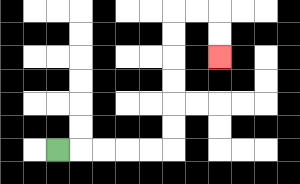{'start': '[2, 6]', 'end': '[9, 2]', 'path_directions': 'R,R,R,R,R,U,U,U,U,U,U,R,R,D,D', 'path_coordinates': '[[2, 6], [3, 6], [4, 6], [5, 6], [6, 6], [7, 6], [7, 5], [7, 4], [7, 3], [7, 2], [7, 1], [7, 0], [8, 0], [9, 0], [9, 1], [9, 2]]'}